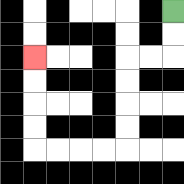{'start': '[7, 0]', 'end': '[1, 2]', 'path_directions': 'D,D,L,L,D,D,D,D,L,L,L,L,U,U,U,U', 'path_coordinates': '[[7, 0], [7, 1], [7, 2], [6, 2], [5, 2], [5, 3], [5, 4], [5, 5], [5, 6], [4, 6], [3, 6], [2, 6], [1, 6], [1, 5], [1, 4], [1, 3], [1, 2]]'}